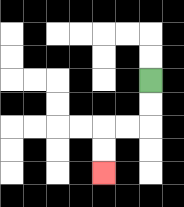{'start': '[6, 3]', 'end': '[4, 7]', 'path_directions': 'D,D,L,L,D,D', 'path_coordinates': '[[6, 3], [6, 4], [6, 5], [5, 5], [4, 5], [4, 6], [4, 7]]'}